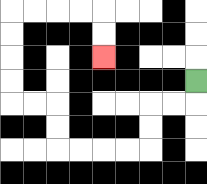{'start': '[8, 3]', 'end': '[4, 2]', 'path_directions': 'D,L,L,D,D,L,L,L,L,U,U,L,L,U,U,U,U,R,R,R,R,D,D', 'path_coordinates': '[[8, 3], [8, 4], [7, 4], [6, 4], [6, 5], [6, 6], [5, 6], [4, 6], [3, 6], [2, 6], [2, 5], [2, 4], [1, 4], [0, 4], [0, 3], [0, 2], [0, 1], [0, 0], [1, 0], [2, 0], [3, 0], [4, 0], [4, 1], [4, 2]]'}